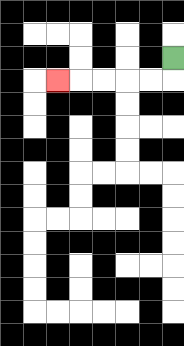{'start': '[7, 2]', 'end': '[2, 3]', 'path_directions': 'D,L,L,L,L,L', 'path_coordinates': '[[7, 2], [7, 3], [6, 3], [5, 3], [4, 3], [3, 3], [2, 3]]'}